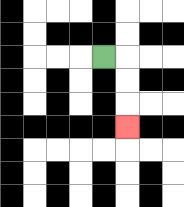{'start': '[4, 2]', 'end': '[5, 5]', 'path_directions': 'R,D,D,D', 'path_coordinates': '[[4, 2], [5, 2], [5, 3], [5, 4], [5, 5]]'}